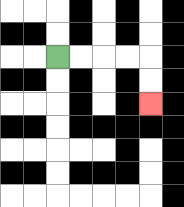{'start': '[2, 2]', 'end': '[6, 4]', 'path_directions': 'R,R,R,R,D,D', 'path_coordinates': '[[2, 2], [3, 2], [4, 2], [5, 2], [6, 2], [6, 3], [6, 4]]'}